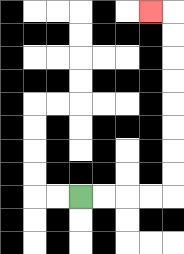{'start': '[3, 8]', 'end': '[6, 0]', 'path_directions': 'R,R,R,R,U,U,U,U,U,U,U,U,L', 'path_coordinates': '[[3, 8], [4, 8], [5, 8], [6, 8], [7, 8], [7, 7], [7, 6], [7, 5], [7, 4], [7, 3], [7, 2], [7, 1], [7, 0], [6, 0]]'}